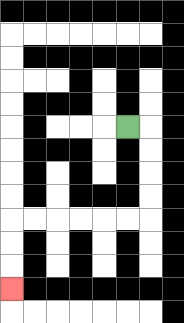{'start': '[5, 5]', 'end': '[0, 12]', 'path_directions': 'R,D,D,D,D,L,L,L,L,L,L,D,D,D', 'path_coordinates': '[[5, 5], [6, 5], [6, 6], [6, 7], [6, 8], [6, 9], [5, 9], [4, 9], [3, 9], [2, 9], [1, 9], [0, 9], [0, 10], [0, 11], [0, 12]]'}